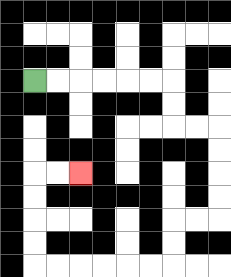{'start': '[1, 3]', 'end': '[3, 7]', 'path_directions': 'R,R,R,R,R,R,D,D,R,R,D,D,D,D,L,L,D,D,L,L,L,L,L,L,U,U,U,U,R,R', 'path_coordinates': '[[1, 3], [2, 3], [3, 3], [4, 3], [5, 3], [6, 3], [7, 3], [7, 4], [7, 5], [8, 5], [9, 5], [9, 6], [9, 7], [9, 8], [9, 9], [8, 9], [7, 9], [7, 10], [7, 11], [6, 11], [5, 11], [4, 11], [3, 11], [2, 11], [1, 11], [1, 10], [1, 9], [1, 8], [1, 7], [2, 7], [3, 7]]'}